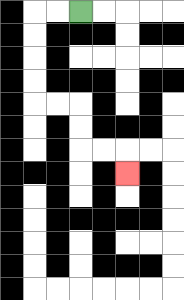{'start': '[3, 0]', 'end': '[5, 7]', 'path_directions': 'L,L,D,D,D,D,R,R,D,D,R,R,D', 'path_coordinates': '[[3, 0], [2, 0], [1, 0], [1, 1], [1, 2], [1, 3], [1, 4], [2, 4], [3, 4], [3, 5], [3, 6], [4, 6], [5, 6], [5, 7]]'}